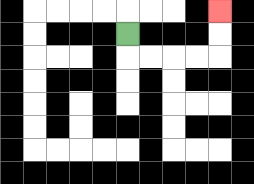{'start': '[5, 1]', 'end': '[9, 0]', 'path_directions': 'D,R,R,R,R,U,U', 'path_coordinates': '[[5, 1], [5, 2], [6, 2], [7, 2], [8, 2], [9, 2], [9, 1], [9, 0]]'}